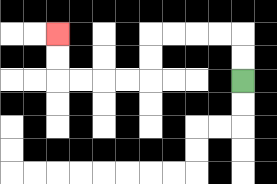{'start': '[10, 3]', 'end': '[2, 1]', 'path_directions': 'U,U,L,L,L,L,D,D,L,L,L,L,U,U', 'path_coordinates': '[[10, 3], [10, 2], [10, 1], [9, 1], [8, 1], [7, 1], [6, 1], [6, 2], [6, 3], [5, 3], [4, 3], [3, 3], [2, 3], [2, 2], [2, 1]]'}